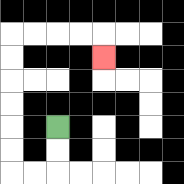{'start': '[2, 5]', 'end': '[4, 2]', 'path_directions': 'D,D,L,L,U,U,U,U,U,U,R,R,R,R,D', 'path_coordinates': '[[2, 5], [2, 6], [2, 7], [1, 7], [0, 7], [0, 6], [0, 5], [0, 4], [0, 3], [0, 2], [0, 1], [1, 1], [2, 1], [3, 1], [4, 1], [4, 2]]'}